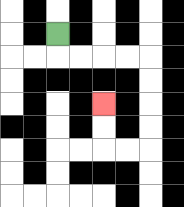{'start': '[2, 1]', 'end': '[4, 4]', 'path_directions': 'D,R,R,R,R,D,D,D,D,L,L,U,U', 'path_coordinates': '[[2, 1], [2, 2], [3, 2], [4, 2], [5, 2], [6, 2], [6, 3], [6, 4], [6, 5], [6, 6], [5, 6], [4, 6], [4, 5], [4, 4]]'}